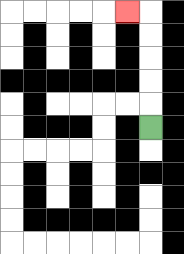{'start': '[6, 5]', 'end': '[5, 0]', 'path_directions': 'U,U,U,U,U,L', 'path_coordinates': '[[6, 5], [6, 4], [6, 3], [6, 2], [6, 1], [6, 0], [5, 0]]'}